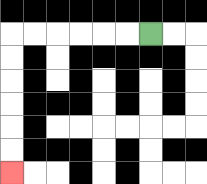{'start': '[6, 1]', 'end': '[0, 7]', 'path_directions': 'L,L,L,L,L,L,D,D,D,D,D,D', 'path_coordinates': '[[6, 1], [5, 1], [4, 1], [3, 1], [2, 1], [1, 1], [0, 1], [0, 2], [0, 3], [0, 4], [0, 5], [0, 6], [0, 7]]'}